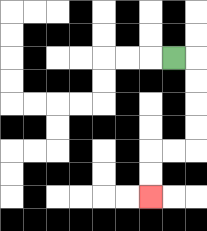{'start': '[7, 2]', 'end': '[6, 8]', 'path_directions': 'R,D,D,D,D,L,L,D,D', 'path_coordinates': '[[7, 2], [8, 2], [8, 3], [8, 4], [8, 5], [8, 6], [7, 6], [6, 6], [6, 7], [6, 8]]'}